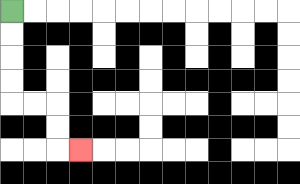{'start': '[0, 0]', 'end': '[3, 6]', 'path_directions': 'D,D,D,D,R,R,D,D,R', 'path_coordinates': '[[0, 0], [0, 1], [0, 2], [0, 3], [0, 4], [1, 4], [2, 4], [2, 5], [2, 6], [3, 6]]'}